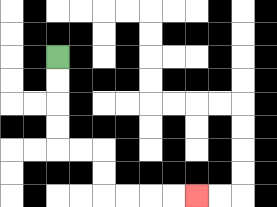{'start': '[2, 2]', 'end': '[8, 8]', 'path_directions': 'D,D,D,D,R,R,D,D,R,R,R,R', 'path_coordinates': '[[2, 2], [2, 3], [2, 4], [2, 5], [2, 6], [3, 6], [4, 6], [4, 7], [4, 8], [5, 8], [6, 8], [7, 8], [8, 8]]'}